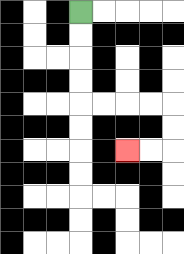{'start': '[3, 0]', 'end': '[5, 6]', 'path_directions': 'D,D,D,D,R,R,R,R,D,D,L,L', 'path_coordinates': '[[3, 0], [3, 1], [3, 2], [3, 3], [3, 4], [4, 4], [5, 4], [6, 4], [7, 4], [7, 5], [7, 6], [6, 6], [5, 6]]'}